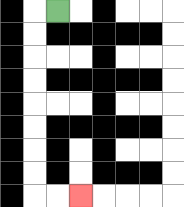{'start': '[2, 0]', 'end': '[3, 8]', 'path_directions': 'L,D,D,D,D,D,D,D,D,R,R', 'path_coordinates': '[[2, 0], [1, 0], [1, 1], [1, 2], [1, 3], [1, 4], [1, 5], [1, 6], [1, 7], [1, 8], [2, 8], [3, 8]]'}